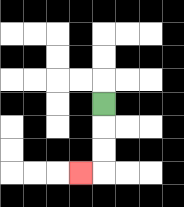{'start': '[4, 4]', 'end': '[3, 7]', 'path_directions': 'D,D,D,L', 'path_coordinates': '[[4, 4], [4, 5], [4, 6], [4, 7], [3, 7]]'}